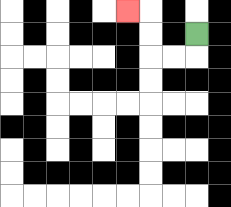{'start': '[8, 1]', 'end': '[5, 0]', 'path_directions': 'D,L,L,U,U,L', 'path_coordinates': '[[8, 1], [8, 2], [7, 2], [6, 2], [6, 1], [6, 0], [5, 0]]'}